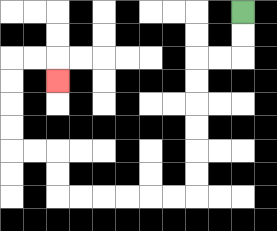{'start': '[10, 0]', 'end': '[2, 3]', 'path_directions': 'D,D,L,L,D,D,D,D,D,D,L,L,L,L,L,L,U,U,L,L,U,U,U,U,R,R,D', 'path_coordinates': '[[10, 0], [10, 1], [10, 2], [9, 2], [8, 2], [8, 3], [8, 4], [8, 5], [8, 6], [8, 7], [8, 8], [7, 8], [6, 8], [5, 8], [4, 8], [3, 8], [2, 8], [2, 7], [2, 6], [1, 6], [0, 6], [0, 5], [0, 4], [0, 3], [0, 2], [1, 2], [2, 2], [2, 3]]'}